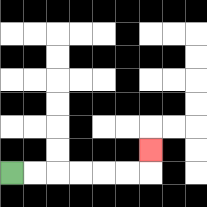{'start': '[0, 7]', 'end': '[6, 6]', 'path_directions': 'R,R,R,R,R,R,U', 'path_coordinates': '[[0, 7], [1, 7], [2, 7], [3, 7], [4, 7], [5, 7], [6, 7], [6, 6]]'}